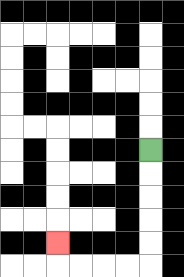{'start': '[6, 6]', 'end': '[2, 10]', 'path_directions': 'D,D,D,D,D,L,L,L,L,U', 'path_coordinates': '[[6, 6], [6, 7], [6, 8], [6, 9], [6, 10], [6, 11], [5, 11], [4, 11], [3, 11], [2, 11], [2, 10]]'}